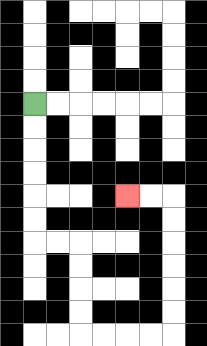{'start': '[1, 4]', 'end': '[5, 8]', 'path_directions': 'D,D,D,D,D,D,R,R,D,D,D,D,R,R,R,R,U,U,U,U,U,U,L,L', 'path_coordinates': '[[1, 4], [1, 5], [1, 6], [1, 7], [1, 8], [1, 9], [1, 10], [2, 10], [3, 10], [3, 11], [3, 12], [3, 13], [3, 14], [4, 14], [5, 14], [6, 14], [7, 14], [7, 13], [7, 12], [7, 11], [7, 10], [7, 9], [7, 8], [6, 8], [5, 8]]'}